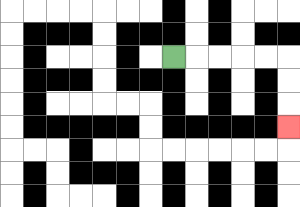{'start': '[7, 2]', 'end': '[12, 5]', 'path_directions': 'R,R,R,R,R,D,D,D', 'path_coordinates': '[[7, 2], [8, 2], [9, 2], [10, 2], [11, 2], [12, 2], [12, 3], [12, 4], [12, 5]]'}